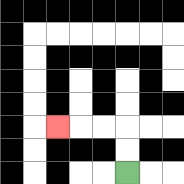{'start': '[5, 7]', 'end': '[2, 5]', 'path_directions': 'U,U,L,L,L', 'path_coordinates': '[[5, 7], [5, 6], [5, 5], [4, 5], [3, 5], [2, 5]]'}